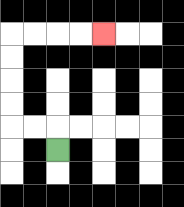{'start': '[2, 6]', 'end': '[4, 1]', 'path_directions': 'U,L,L,U,U,U,U,R,R,R,R', 'path_coordinates': '[[2, 6], [2, 5], [1, 5], [0, 5], [0, 4], [0, 3], [0, 2], [0, 1], [1, 1], [2, 1], [3, 1], [4, 1]]'}